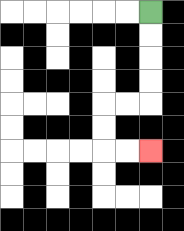{'start': '[6, 0]', 'end': '[6, 6]', 'path_directions': 'D,D,D,D,L,L,D,D,R,R', 'path_coordinates': '[[6, 0], [6, 1], [6, 2], [6, 3], [6, 4], [5, 4], [4, 4], [4, 5], [4, 6], [5, 6], [6, 6]]'}